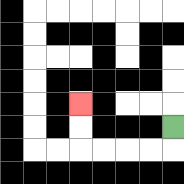{'start': '[7, 5]', 'end': '[3, 4]', 'path_directions': 'D,L,L,L,L,U,U', 'path_coordinates': '[[7, 5], [7, 6], [6, 6], [5, 6], [4, 6], [3, 6], [3, 5], [3, 4]]'}